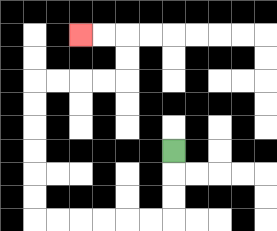{'start': '[7, 6]', 'end': '[3, 1]', 'path_directions': 'D,D,D,L,L,L,L,L,L,U,U,U,U,U,U,R,R,R,R,U,U,L,L', 'path_coordinates': '[[7, 6], [7, 7], [7, 8], [7, 9], [6, 9], [5, 9], [4, 9], [3, 9], [2, 9], [1, 9], [1, 8], [1, 7], [1, 6], [1, 5], [1, 4], [1, 3], [2, 3], [3, 3], [4, 3], [5, 3], [5, 2], [5, 1], [4, 1], [3, 1]]'}